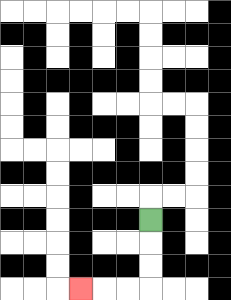{'start': '[6, 9]', 'end': '[3, 12]', 'path_directions': 'D,D,D,L,L,L', 'path_coordinates': '[[6, 9], [6, 10], [6, 11], [6, 12], [5, 12], [4, 12], [3, 12]]'}